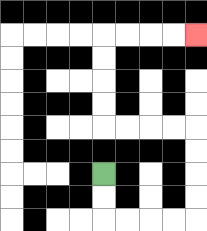{'start': '[4, 7]', 'end': '[8, 1]', 'path_directions': 'D,D,R,R,R,R,U,U,U,U,L,L,L,L,U,U,U,U,R,R,R,R', 'path_coordinates': '[[4, 7], [4, 8], [4, 9], [5, 9], [6, 9], [7, 9], [8, 9], [8, 8], [8, 7], [8, 6], [8, 5], [7, 5], [6, 5], [5, 5], [4, 5], [4, 4], [4, 3], [4, 2], [4, 1], [5, 1], [6, 1], [7, 1], [8, 1]]'}